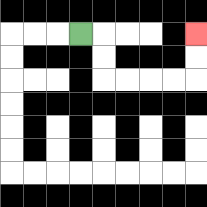{'start': '[3, 1]', 'end': '[8, 1]', 'path_directions': 'R,D,D,R,R,R,R,U,U', 'path_coordinates': '[[3, 1], [4, 1], [4, 2], [4, 3], [5, 3], [6, 3], [7, 3], [8, 3], [8, 2], [8, 1]]'}